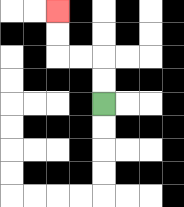{'start': '[4, 4]', 'end': '[2, 0]', 'path_directions': 'U,U,L,L,U,U', 'path_coordinates': '[[4, 4], [4, 3], [4, 2], [3, 2], [2, 2], [2, 1], [2, 0]]'}